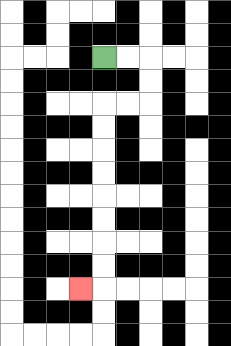{'start': '[4, 2]', 'end': '[3, 12]', 'path_directions': 'R,R,D,D,L,L,D,D,D,D,D,D,D,D,L', 'path_coordinates': '[[4, 2], [5, 2], [6, 2], [6, 3], [6, 4], [5, 4], [4, 4], [4, 5], [4, 6], [4, 7], [4, 8], [4, 9], [4, 10], [4, 11], [4, 12], [3, 12]]'}